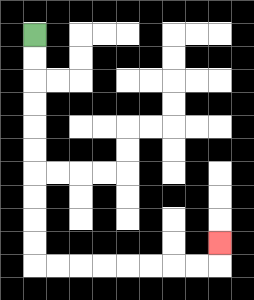{'start': '[1, 1]', 'end': '[9, 10]', 'path_directions': 'D,D,D,D,D,D,D,D,D,D,R,R,R,R,R,R,R,R,U', 'path_coordinates': '[[1, 1], [1, 2], [1, 3], [1, 4], [1, 5], [1, 6], [1, 7], [1, 8], [1, 9], [1, 10], [1, 11], [2, 11], [3, 11], [4, 11], [5, 11], [6, 11], [7, 11], [8, 11], [9, 11], [9, 10]]'}